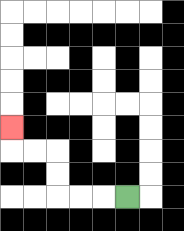{'start': '[5, 8]', 'end': '[0, 5]', 'path_directions': 'L,L,L,U,U,L,L,U', 'path_coordinates': '[[5, 8], [4, 8], [3, 8], [2, 8], [2, 7], [2, 6], [1, 6], [0, 6], [0, 5]]'}